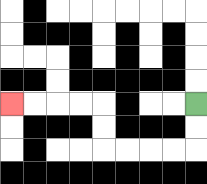{'start': '[8, 4]', 'end': '[0, 4]', 'path_directions': 'D,D,L,L,L,L,U,U,L,L,L,L', 'path_coordinates': '[[8, 4], [8, 5], [8, 6], [7, 6], [6, 6], [5, 6], [4, 6], [4, 5], [4, 4], [3, 4], [2, 4], [1, 4], [0, 4]]'}